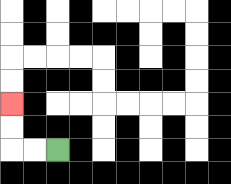{'start': '[2, 6]', 'end': '[0, 4]', 'path_directions': 'L,L,U,U', 'path_coordinates': '[[2, 6], [1, 6], [0, 6], [0, 5], [0, 4]]'}